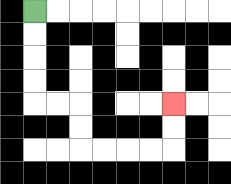{'start': '[1, 0]', 'end': '[7, 4]', 'path_directions': 'D,D,D,D,R,R,D,D,R,R,R,R,U,U', 'path_coordinates': '[[1, 0], [1, 1], [1, 2], [1, 3], [1, 4], [2, 4], [3, 4], [3, 5], [3, 6], [4, 6], [5, 6], [6, 6], [7, 6], [7, 5], [7, 4]]'}